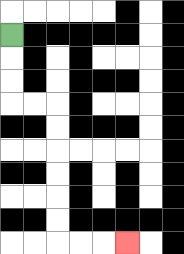{'start': '[0, 1]', 'end': '[5, 10]', 'path_directions': 'D,D,D,R,R,D,D,D,D,D,D,R,R,R', 'path_coordinates': '[[0, 1], [0, 2], [0, 3], [0, 4], [1, 4], [2, 4], [2, 5], [2, 6], [2, 7], [2, 8], [2, 9], [2, 10], [3, 10], [4, 10], [5, 10]]'}